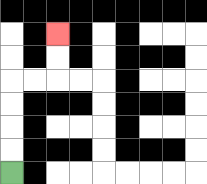{'start': '[0, 7]', 'end': '[2, 1]', 'path_directions': 'U,U,U,U,R,R,U,U', 'path_coordinates': '[[0, 7], [0, 6], [0, 5], [0, 4], [0, 3], [1, 3], [2, 3], [2, 2], [2, 1]]'}